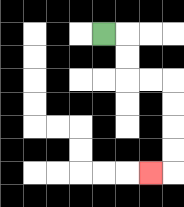{'start': '[4, 1]', 'end': '[6, 7]', 'path_directions': 'R,D,D,R,R,D,D,D,D,L', 'path_coordinates': '[[4, 1], [5, 1], [5, 2], [5, 3], [6, 3], [7, 3], [7, 4], [7, 5], [7, 6], [7, 7], [6, 7]]'}